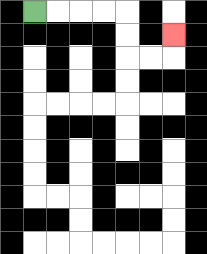{'start': '[1, 0]', 'end': '[7, 1]', 'path_directions': 'R,R,R,R,D,D,R,R,U', 'path_coordinates': '[[1, 0], [2, 0], [3, 0], [4, 0], [5, 0], [5, 1], [5, 2], [6, 2], [7, 2], [7, 1]]'}